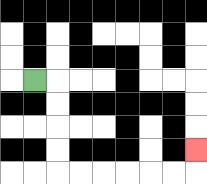{'start': '[1, 3]', 'end': '[8, 6]', 'path_directions': 'R,D,D,D,D,R,R,R,R,R,R,U', 'path_coordinates': '[[1, 3], [2, 3], [2, 4], [2, 5], [2, 6], [2, 7], [3, 7], [4, 7], [5, 7], [6, 7], [7, 7], [8, 7], [8, 6]]'}